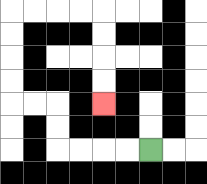{'start': '[6, 6]', 'end': '[4, 4]', 'path_directions': 'L,L,L,L,U,U,L,L,U,U,U,U,R,R,R,R,D,D,D,D', 'path_coordinates': '[[6, 6], [5, 6], [4, 6], [3, 6], [2, 6], [2, 5], [2, 4], [1, 4], [0, 4], [0, 3], [0, 2], [0, 1], [0, 0], [1, 0], [2, 0], [3, 0], [4, 0], [4, 1], [4, 2], [4, 3], [4, 4]]'}